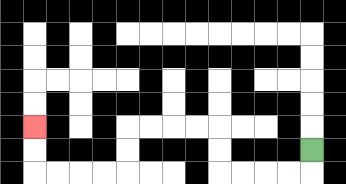{'start': '[13, 6]', 'end': '[1, 5]', 'path_directions': 'D,L,L,L,L,U,U,L,L,L,L,D,D,L,L,L,L,U,U', 'path_coordinates': '[[13, 6], [13, 7], [12, 7], [11, 7], [10, 7], [9, 7], [9, 6], [9, 5], [8, 5], [7, 5], [6, 5], [5, 5], [5, 6], [5, 7], [4, 7], [3, 7], [2, 7], [1, 7], [1, 6], [1, 5]]'}